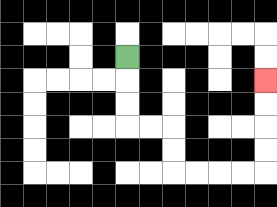{'start': '[5, 2]', 'end': '[11, 3]', 'path_directions': 'D,D,D,R,R,D,D,R,R,R,R,U,U,U,U', 'path_coordinates': '[[5, 2], [5, 3], [5, 4], [5, 5], [6, 5], [7, 5], [7, 6], [7, 7], [8, 7], [9, 7], [10, 7], [11, 7], [11, 6], [11, 5], [11, 4], [11, 3]]'}